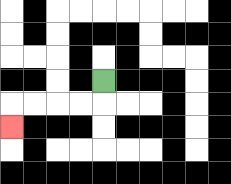{'start': '[4, 3]', 'end': '[0, 5]', 'path_directions': 'D,L,L,L,L,D', 'path_coordinates': '[[4, 3], [4, 4], [3, 4], [2, 4], [1, 4], [0, 4], [0, 5]]'}